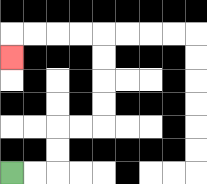{'start': '[0, 7]', 'end': '[0, 2]', 'path_directions': 'R,R,U,U,R,R,U,U,U,U,L,L,L,L,D', 'path_coordinates': '[[0, 7], [1, 7], [2, 7], [2, 6], [2, 5], [3, 5], [4, 5], [4, 4], [4, 3], [4, 2], [4, 1], [3, 1], [2, 1], [1, 1], [0, 1], [0, 2]]'}